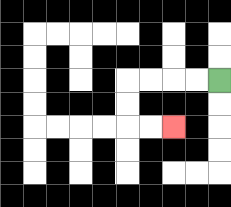{'start': '[9, 3]', 'end': '[7, 5]', 'path_directions': 'L,L,L,L,D,D,R,R', 'path_coordinates': '[[9, 3], [8, 3], [7, 3], [6, 3], [5, 3], [5, 4], [5, 5], [6, 5], [7, 5]]'}